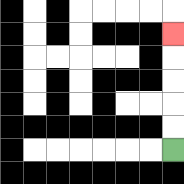{'start': '[7, 6]', 'end': '[7, 1]', 'path_directions': 'U,U,U,U,U', 'path_coordinates': '[[7, 6], [7, 5], [7, 4], [7, 3], [7, 2], [7, 1]]'}